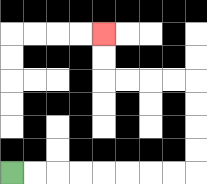{'start': '[0, 7]', 'end': '[4, 1]', 'path_directions': 'R,R,R,R,R,R,R,R,U,U,U,U,L,L,L,L,U,U', 'path_coordinates': '[[0, 7], [1, 7], [2, 7], [3, 7], [4, 7], [5, 7], [6, 7], [7, 7], [8, 7], [8, 6], [8, 5], [8, 4], [8, 3], [7, 3], [6, 3], [5, 3], [4, 3], [4, 2], [4, 1]]'}